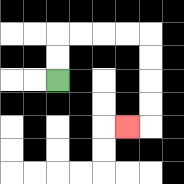{'start': '[2, 3]', 'end': '[5, 5]', 'path_directions': 'U,U,R,R,R,R,D,D,D,D,L', 'path_coordinates': '[[2, 3], [2, 2], [2, 1], [3, 1], [4, 1], [5, 1], [6, 1], [6, 2], [6, 3], [6, 4], [6, 5], [5, 5]]'}